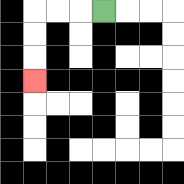{'start': '[4, 0]', 'end': '[1, 3]', 'path_directions': 'L,L,L,D,D,D', 'path_coordinates': '[[4, 0], [3, 0], [2, 0], [1, 0], [1, 1], [1, 2], [1, 3]]'}